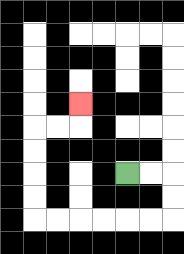{'start': '[5, 7]', 'end': '[3, 4]', 'path_directions': 'R,R,D,D,L,L,L,L,L,L,U,U,U,U,R,R,U', 'path_coordinates': '[[5, 7], [6, 7], [7, 7], [7, 8], [7, 9], [6, 9], [5, 9], [4, 9], [3, 9], [2, 9], [1, 9], [1, 8], [1, 7], [1, 6], [1, 5], [2, 5], [3, 5], [3, 4]]'}